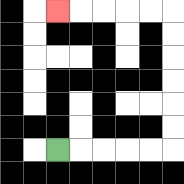{'start': '[2, 6]', 'end': '[2, 0]', 'path_directions': 'R,R,R,R,R,U,U,U,U,U,U,L,L,L,L,L', 'path_coordinates': '[[2, 6], [3, 6], [4, 6], [5, 6], [6, 6], [7, 6], [7, 5], [7, 4], [7, 3], [7, 2], [7, 1], [7, 0], [6, 0], [5, 0], [4, 0], [3, 0], [2, 0]]'}